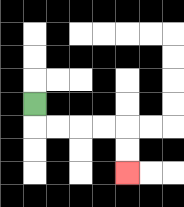{'start': '[1, 4]', 'end': '[5, 7]', 'path_directions': 'D,R,R,R,R,D,D', 'path_coordinates': '[[1, 4], [1, 5], [2, 5], [3, 5], [4, 5], [5, 5], [5, 6], [5, 7]]'}